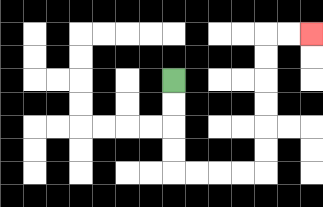{'start': '[7, 3]', 'end': '[13, 1]', 'path_directions': 'D,D,D,D,R,R,R,R,U,U,U,U,U,U,R,R', 'path_coordinates': '[[7, 3], [7, 4], [7, 5], [7, 6], [7, 7], [8, 7], [9, 7], [10, 7], [11, 7], [11, 6], [11, 5], [11, 4], [11, 3], [11, 2], [11, 1], [12, 1], [13, 1]]'}